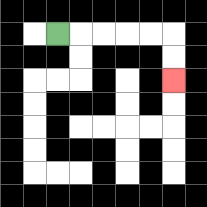{'start': '[2, 1]', 'end': '[7, 3]', 'path_directions': 'R,R,R,R,R,D,D', 'path_coordinates': '[[2, 1], [3, 1], [4, 1], [5, 1], [6, 1], [7, 1], [7, 2], [7, 3]]'}